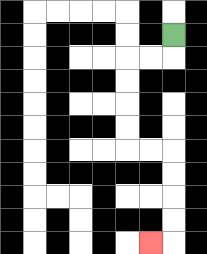{'start': '[7, 1]', 'end': '[6, 10]', 'path_directions': 'D,L,L,D,D,D,D,R,R,D,D,D,D,L', 'path_coordinates': '[[7, 1], [7, 2], [6, 2], [5, 2], [5, 3], [5, 4], [5, 5], [5, 6], [6, 6], [7, 6], [7, 7], [7, 8], [7, 9], [7, 10], [6, 10]]'}